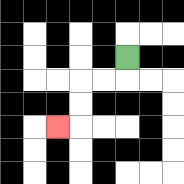{'start': '[5, 2]', 'end': '[2, 5]', 'path_directions': 'D,L,L,D,D,L', 'path_coordinates': '[[5, 2], [5, 3], [4, 3], [3, 3], [3, 4], [3, 5], [2, 5]]'}